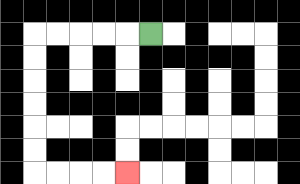{'start': '[6, 1]', 'end': '[5, 7]', 'path_directions': 'L,L,L,L,L,D,D,D,D,D,D,R,R,R,R', 'path_coordinates': '[[6, 1], [5, 1], [4, 1], [3, 1], [2, 1], [1, 1], [1, 2], [1, 3], [1, 4], [1, 5], [1, 6], [1, 7], [2, 7], [3, 7], [4, 7], [5, 7]]'}